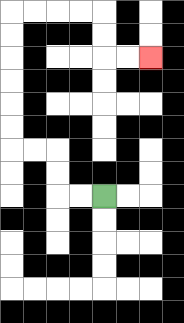{'start': '[4, 8]', 'end': '[6, 2]', 'path_directions': 'L,L,U,U,L,L,U,U,U,U,U,U,R,R,R,R,D,D,R,R', 'path_coordinates': '[[4, 8], [3, 8], [2, 8], [2, 7], [2, 6], [1, 6], [0, 6], [0, 5], [0, 4], [0, 3], [0, 2], [0, 1], [0, 0], [1, 0], [2, 0], [3, 0], [4, 0], [4, 1], [4, 2], [5, 2], [6, 2]]'}